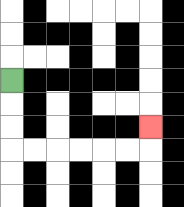{'start': '[0, 3]', 'end': '[6, 5]', 'path_directions': 'D,D,D,R,R,R,R,R,R,U', 'path_coordinates': '[[0, 3], [0, 4], [0, 5], [0, 6], [1, 6], [2, 6], [3, 6], [4, 6], [5, 6], [6, 6], [6, 5]]'}